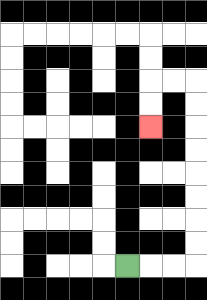{'start': '[5, 11]', 'end': '[6, 5]', 'path_directions': 'R,R,R,U,U,U,U,U,U,U,U,L,L,D,D', 'path_coordinates': '[[5, 11], [6, 11], [7, 11], [8, 11], [8, 10], [8, 9], [8, 8], [8, 7], [8, 6], [8, 5], [8, 4], [8, 3], [7, 3], [6, 3], [6, 4], [6, 5]]'}